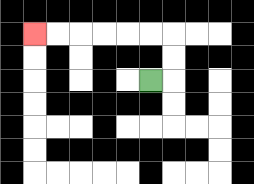{'start': '[6, 3]', 'end': '[1, 1]', 'path_directions': 'R,U,U,L,L,L,L,L,L', 'path_coordinates': '[[6, 3], [7, 3], [7, 2], [7, 1], [6, 1], [5, 1], [4, 1], [3, 1], [2, 1], [1, 1]]'}